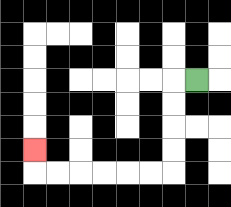{'start': '[8, 3]', 'end': '[1, 6]', 'path_directions': 'L,D,D,D,D,L,L,L,L,L,L,U', 'path_coordinates': '[[8, 3], [7, 3], [7, 4], [7, 5], [7, 6], [7, 7], [6, 7], [5, 7], [4, 7], [3, 7], [2, 7], [1, 7], [1, 6]]'}